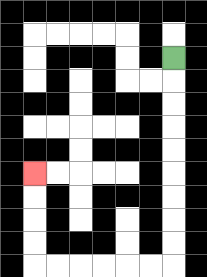{'start': '[7, 2]', 'end': '[1, 7]', 'path_directions': 'D,D,D,D,D,D,D,D,D,L,L,L,L,L,L,U,U,U,U', 'path_coordinates': '[[7, 2], [7, 3], [7, 4], [7, 5], [7, 6], [7, 7], [7, 8], [7, 9], [7, 10], [7, 11], [6, 11], [5, 11], [4, 11], [3, 11], [2, 11], [1, 11], [1, 10], [1, 9], [1, 8], [1, 7]]'}